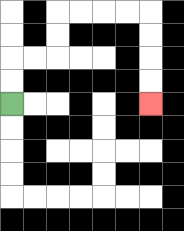{'start': '[0, 4]', 'end': '[6, 4]', 'path_directions': 'U,U,R,R,U,U,R,R,R,R,D,D,D,D', 'path_coordinates': '[[0, 4], [0, 3], [0, 2], [1, 2], [2, 2], [2, 1], [2, 0], [3, 0], [4, 0], [5, 0], [6, 0], [6, 1], [6, 2], [6, 3], [6, 4]]'}